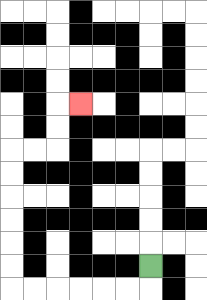{'start': '[6, 11]', 'end': '[3, 4]', 'path_directions': 'D,L,L,L,L,L,L,U,U,U,U,U,U,R,R,U,U,R', 'path_coordinates': '[[6, 11], [6, 12], [5, 12], [4, 12], [3, 12], [2, 12], [1, 12], [0, 12], [0, 11], [0, 10], [0, 9], [0, 8], [0, 7], [0, 6], [1, 6], [2, 6], [2, 5], [2, 4], [3, 4]]'}